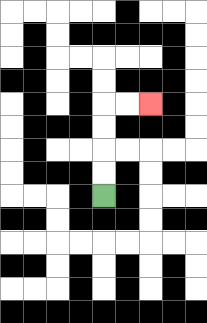{'start': '[4, 8]', 'end': '[6, 4]', 'path_directions': 'U,U,U,U,R,R', 'path_coordinates': '[[4, 8], [4, 7], [4, 6], [4, 5], [4, 4], [5, 4], [6, 4]]'}